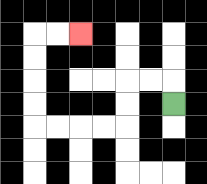{'start': '[7, 4]', 'end': '[3, 1]', 'path_directions': 'U,L,L,D,D,L,L,L,L,U,U,U,U,R,R', 'path_coordinates': '[[7, 4], [7, 3], [6, 3], [5, 3], [5, 4], [5, 5], [4, 5], [3, 5], [2, 5], [1, 5], [1, 4], [1, 3], [1, 2], [1, 1], [2, 1], [3, 1]]'}